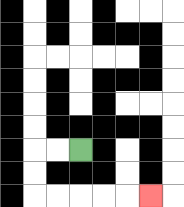{'start': '[3, 6]', 'end': '[6, 8]', 'path_directions': 'L,L,D,D,R,R,R,R,R', 'path_coordinates': '[[3, 6], [2, 6], [1, 6], [1, 7], [1, 8], [2, 8], [3, 8], [4, 8], [5, 8], [6, 8]]'}